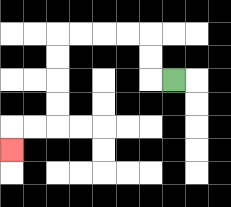{'start': '[7, 3]', 'end': '[0, 6]', 'path_directions': 'L,U,U,L,L,L,L,D,D,D,D,L,L,D', 'path_coordinates': '[[7, 3], [6, 3], [6, 2], [6, 1], [5, 1], [4, 1], [3, 1], [2, 1], [2, 2], [2, 3], [2, 4], [2, 5], [1, 5], [0, 5], [0, 6]]'}